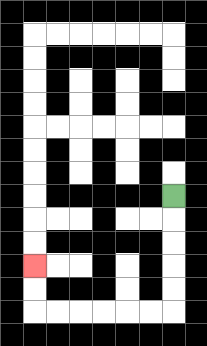{'start': '[7, 8]', 'end': '[1, 11]', 'path_directions': 'D,D,D,D,D,L,L,L,L,L,L,U,U', 'path_coordinates': '[[7, 8], [7, 9], [7, 10], [7, 11], [7, 12], [7, 13], [6, 13], [5, 13], [4, 13], [3, 13], [2, 13], [1, 13], [1, 12], [1, 11]]'}